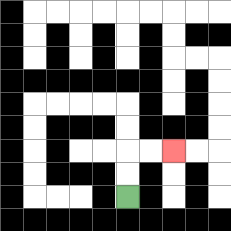{'start': '[5, 8]', 'end': '[7, 6]', 'path_directions': 'U,U,R,R', 'path_coordinates': '[[5, 8], [5, 7], [5, 6], [6, 6], [7, 6]]'}